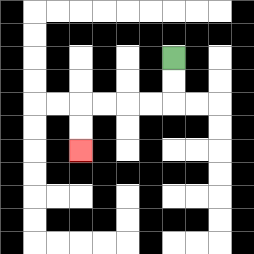{'start': '[7, 2]', 'end': '[3, 6]', 'path_directions': 'D,D,L,L,L,L,D,D', 'path_coordinates': '[[7, 2], [7, 3], [7, 4], [6, 4], [5, 4], [4, 4], [3, 4], [3, 5], [3, 6]]'}